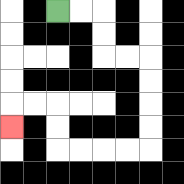{'start': '[2, 0]', 'end': '[0, 5]', 'path_directions': 'R,R,D,D,R,R,D,D,D,D,L,L,L,L,U,U,L,L,D', 'path_coordinates': '[[2, 0], [3, 0], [4, 0], [4, 1], [4, 2], [5, 2], [6, 2], [6, 3], [6, 4], [6, 5], [6, 6], [5, 6], [4, 6], [3, 6], [2, 6], [2, 5], [2, 4], [1, 4], [0, 4], [0, 5]]'}